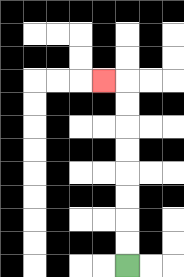{'start': '[5, 11]', 'end': '[4, 3]', 'path_directions': 'U,U,U,U,U,U,U,U,L', 'path_coordinates': '[[5, 11], [5, 10], [5, 9], [5, 8], [5, 7], [5, 6], [5, 5], [5, 4], [5, 3], [4, 3]]'}